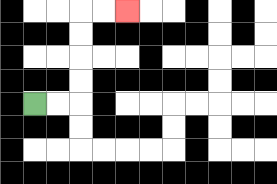{'start': '[1, 4]', 'end': '[5, 0]', 'path_directions': 'R,R,U,U,U,U,R,R', 'path_coordinates': '[[1, 4], [2, 4], [3, 4], [3, 3], [3, 2], [3, 1], [3, 0], [4, 0], [5, 0]]'}